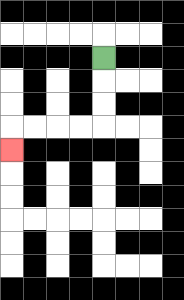{'start': '[4, 2]', 'end': '[0, 6]', 'path_directions': 'D,D,D,L,L,L,L,D', 'path_coordinates': '[[4, 2], [4, 3], [4, 4], [4, 5], [3, 5], [2, 5], [1, 5], [0, 5], [0, 6]]'}